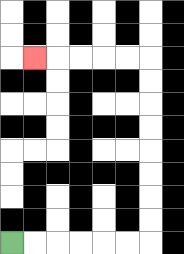{'start': '[0, 10]', 'end': '[1, 2]', 'path_directions': 'R,R,R,R,R,R,U,U,U,U,U,U,U,U,L,L,L,L,L', 'path_coordinates': '[[0, 10], [1, 10], [2, 10], [3, 10], [4, 10], [5, 10], [6, 10], [6, 9], [6, 8], [6, 7], [6, 6], [6, 5], [6, 4], [6, 3], [6, 2], [5, 2], [4, 2], [3, 2], [2, 2], [1, 2]]'}